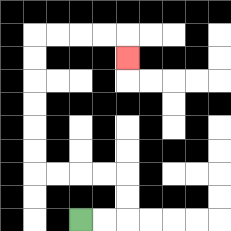{'start': '[3, 9]', 'end': '[5, 2]', 'path_directions': 'R,R,U,U,L,L,L,L,U,U,U,U,U,U,R,R,R,R,D', 'path_coordinates': '[[3, 9], [4, 9], [5, 9], [5, 8], [5, 7], [4, 7], [3, 7], [2, 7], [1, 7], [1, 6], [1, 5], [1, 4], [1, 3], [1, 2], [1, 1], [2, 1], [3, 1], [4, 1], [5, 1], [5, 2]]'}